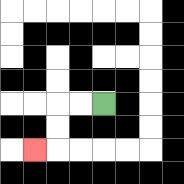{'start': '[4, 4]', 'end': '[1, 6]', 'path_directions': 'L,L,D,D,L', 'path_coordinates': '[[4, 4], [3, 4], [2, 4], [2, 5], [2, 6], [1, 6]]'}